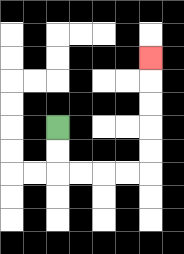{'start': '[2, 5]', 'end': '[6, 2]', 'path_directions': 'D,D,R,R,R,R,U,U,U,U,U', 'path_coordinates': '[[2, 5], [2, 6], [2, 7], [3, 7], [4, 7], [5, 7], [6, 7], [6, 6], [6, 5], [6, 4], [6, 3], [6, 2]]'}